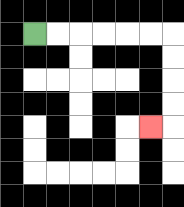{'start': '[1, 1]', 'end': '[6, 5]', 'path_directions': 'R,R,R,R,R,R,D,D,D,D,L', 'path_coordinates': '[[1, 1], [2, 1], [3, 1], [4, 1], [5, 1], [6, 1], [7, 1], [7, 2], [7, 3], [7, 4], [7, 5], [6, 5]]'}